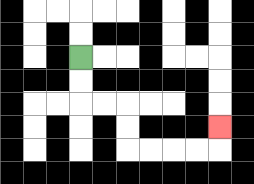{'start': '[3, 2]', 'end': '[9, 5]', 'path_directions': 'D,D,R,R,D,D,R,R,R,R,U', 'path_coordinates': '[[3, 2], [3, 3], [3, 4], [4, 4], [5, 4], [5, 5], [5, 6], [6, 6], [7, 6], [8, 6], [9, 6], [9, 5]]'}